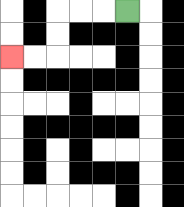{'start': '[5, 0]', 'end': '[0, 2]', 'path_directions': 'L,L,L,D,D,L,L', 'path_coordinates': '[[5, 0], [4, 0], [3, 0], [2, 0], [2, 1], [2, 2], [1, 2], [0, 2]]'}